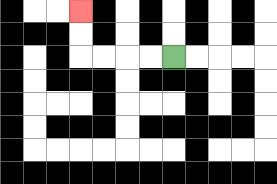{'start': '[7, 2]', 'end': '[3, 0]', 'path_directions': 'L,L,L,L,U,U', 'path_coordinates': '[[7, 2], [6, 2], [5, 2], [4, 2], [3, 2], [3, 1], [3, 0]]'}